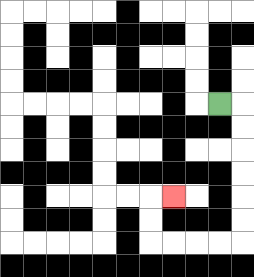{'start': '[9, 4]', 'end': '[7, 8]', 'path_directions': 'R,D,D,D,D,D,D,L,L,L,L,U,U,R', 'path_coordinates': '[[9, 4], [10, 4], [10, 5], [10, 6], [10, 7], [10, 8], [10, 9], [10, 10], [9, 10], [8, 10], [7, 10], [6, 10], [6, 9], [6, 8], [7, 8]]'}